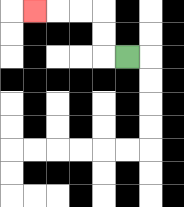{'start': '[5, 2]', 'end': '[1, 0]', 'path_directions': 'L,U,U,L,L,L', 'path_coordinates': '[[5, 2], [4, 2], [4, 1], [4, 0], [3, 0], [2, 0], [1, 0]]'}